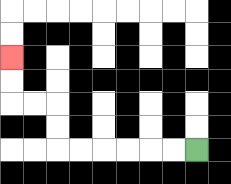{'start': '[8, 6]', 'end': '[0, 2]', 'path_directions': 'L,L,L,L,L,L,U,U,L,L,U,U', 'path_coordinates': '[[8, 6], [7, 6], [6, 6], [5, 6], [4, 6], [3, 6], [2, 6], [2, 5], [2, 4], [1, 4], [0, 4], [0, 3], [0, 2]]'}